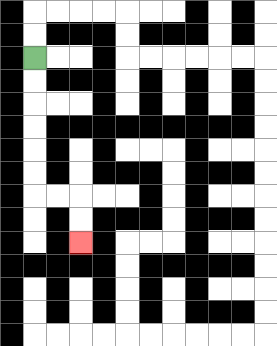{'start': '[1, 2]', 'end': '[3, 10]', 'path_directions': 'D,D,D,D,D,D,R,R,D,D', 'path_coordinates': '[[1, 2], [1, 3], [1, 4], [1, 5], [1, 6], [1, 7], [1, 8], [2, 8], [3, 8], [3, 9], [3, 10]]'}